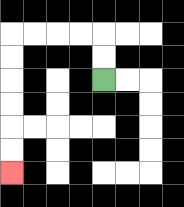{'start': '[4, 3]', 'end': '[0, 7]', 'path_directions': 'U,U,L,L,L,L,D,D,D,D,D,D', 'path_coordinates': '[[4, 3], [4, 2], [4, 1], [3, 1], [2, 1], [1, 1], [0, 1], [0, 2], [0, 3], [0, 4], [0, 5], [0, 6], [0, 7]]'}